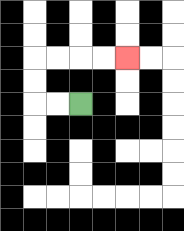{'start': '[3, 4]', 'end': '[5, 2]', 'path_directions': 'L,L,U,U,R,R,R,R', 'path_coordinates': '[[3, 4], [2, 4], [1, 4], [1, 3], [1, 2], [2, 2], [3, 2], [4, 2], [5, 2]]'}